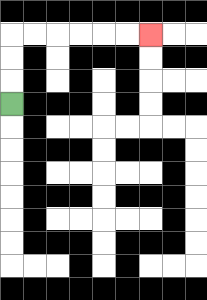{'start': '[0, 4]', 'end': '[6, 1]', 'path_directions': 'U,U,U,R,R,R,R,R,R', 'path_coordinates': '[[0, 4], [0, 3], [0, 2], [0, 1], [1, 1], [2, 1], [3, 1], [4, 1], [5, 1], [6, 1]]'}